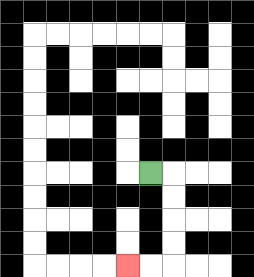{'start': '[6, 7]', 'end': '[5, 11]', 'path_directions': 'R,D,D,D,D,L,L', 'path_coordinates': '[[6, 7], [7, 7], [7, 8], [7, 9], [7, 10], [7, 11], [6, 11], [5, 11]]'}